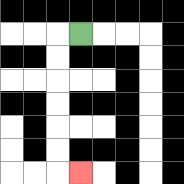{'start': '[3, 1]', 'end': '[3, 7]', 'path_directions': 'L,D,D,D,D,D,D,R', 'path_coordinates': '[[3, 1], [2, 1], [2, 2], [2, 3], [2, 4], [2, 5], [2, 6], [2, 7], [3, 7]]'}